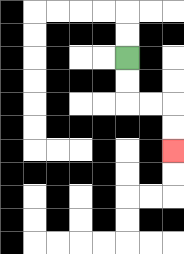{'start': '[5, 2]', 'end': '[7, 6]', 'path_directions': 'D,D,R,R,D,D', 'path_coordinates': '[[5, 2], [5, 3], [5, 4], [6, 4], [7, 4], [7, 5], [7, 6]]'}